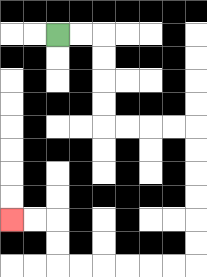{'start': '[2, 1]', 'end': '[0, 9]', 'path_directions': 'R,R,D,D,D,D,R,R,R,R,D,D,D,D,D,D,L,L,L,L,L,L,U,U,L,L', 'path_coordinates': '[[2, 1], [3, 1], [4, 1], [4, 2], [4, 3], [4, 4], [4, 5], [5, 5], [6, 5], [7, 5], [8, 5], [8, 6], [8, 7], [8, 8], [8, 9], [8, 10], [8, 11], [7, 11], [6, 11], [5, 11], [4, 11], [3, 11], [2, 11], [2, 10], [2, 9], [1, 9], [0, 9]]'}